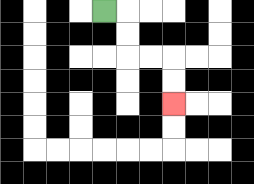{'start': '[4, 0]', 'end': '[7, 4]', 'path_directions': 'R,D,D,R,R,D,D', 'path_coordinates': '[[4, 0], [5, 0], [5, 1], [5, 2], [6, 2], [7, 2], [7, 3], [7, 4]]'}